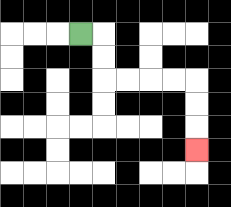{'start': '[3, 1]', 'end': '[8, 6]', 'path_directions': 'R,D,D,R,R,R,R,D,D,D', 'path_coordinates': '[[3, 1], [4, 1], [4, 2], [4, 3], [5, 3], [6, 3], [7, 3], [8, 3], [8, 4], [8, 5], [8, 6]]'}